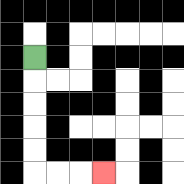{'start': '[1, 2]', 'end': '[4, 7]', 'path_directions': 'D,D,D,D,D,R,R,R', 'path_coordinates': '[[1, 2], [1, 3], [1, 4], [1, 5], [1, 6], [1, 7], [2, 7], [3, 7], [4, 7]]'}